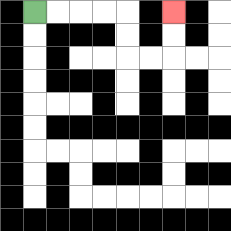{'start': '[1, 0]', 'end': '[7, 0]', 'path_directions': 'R,R,R,R,D,D,R,R,U,U', 'path_coordinates': '[[1, 0], [2, 0], [3, 0], [4, 0], [5, 0], [5, 1], [5, 2], [6, 2], [7, 2], [7, 1], [7, 0]]'}